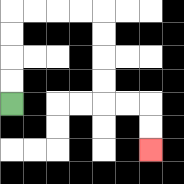{'start': '[0, 4]', 'end': '[6, 6]', 'path_directions': 'U,U,U,U,R,R,R,R,D,D,D,D,R,R,D,D', 'path_coordinates': '[[0, 4], [0, 3], [0, 2], [0, 1], [0, 0], [1, 0], [2, 0], [3, 0], [4, 0], [4, 1], [4, 2], [4, 3], [4, 4], [5, 4], [6, 4], [6, 5], [6, 6]]'}